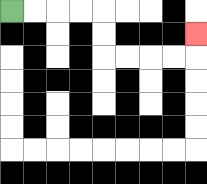{'start': '[0, 0]', 'end': '[8, 1]', 'path_directions': 'R,R,R,R,D,D,R,R,R,R,U', 'path_coordinates': '[[0, 0], [1, 0], [2, 0], [3, 0], [4, 0], [4, 1], [4, 2], [5, 2], [6, 2], [7, 2], [8, 2], [8, 1]]'}